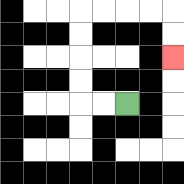{'start': '[5, 4]', 'end': '[7, 2]', 'path_directions': 'L,L,U,U,U,U,R,R,R,R,D,D', 'path_coordinates': '[[5, 4], [4, 4], [3, 4], [3, 3], [3, 2], [3, 1], [3, 0], [4, 0], [5, 0], [6, 0], [7, 0], [7, 1], [7, 2]]'}